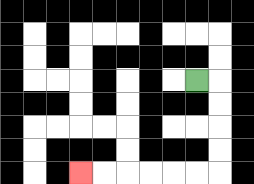{'start': '[8, 3]', 'end': '[3, 7]', 'path_directions': 'R,D,D,D,D,L,L,L,L,L,L', 'path_coordinates': '[[8, 3], [9, 3], [9, 4], [9, 5], [9, 6], [9, 7], [8, 7], [7, 7], [6, 7], [5, 7], [4, 7], [3, 7]]'}